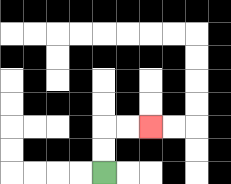{'start': '[4, 7]', 'end': '[6, 5]', 'path_directions': 'U,U,R,R', 'path_coordinates': '[[4, 7], [4, 6], [4, 5], [5, 5], [6, 5]]'}